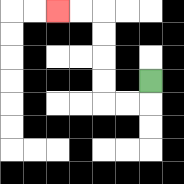{'start': '[6, 3]', 'end': '[2, 0]', 'path_directions': 'D,L,L,U,U,U,U,L,L', 'path_coordinates': '[[6, 3], [6, 4], [5, 4], [4, 4], [4, 3], [4, 2], [4, 1], [4, 0], [3, 0], [2, 0]]'}